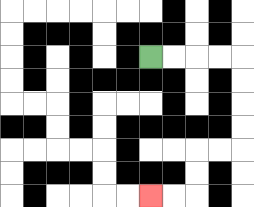{'start': '[6, 2]', 'end': '[6, 8]', 'path_directions': 'R,R,R,R,D,D,D,D,L,L,D,D,L,L', 'path_coordinates': '[[6, 2], [7, 2], [8, 2], [9, 2], [10, 2], [10, 3], [10, 4], [10, 5], [10, 6], [9, 6], [8, 6], [8, 7], [8, 8], [7, 8], [6, 8]]'}